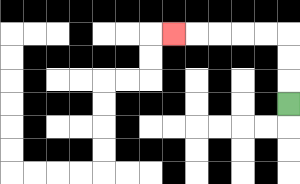{'start': '[12, 4]', 'end': '[7, 1]', 'path_directions': 'U,U,U,L,L,L,L,L', 'path_coordinates': '[[12, 4], [12, 3], [12, 2], [12, 1], [11, 1], [10, 1], [9, 1], [8, 1], [7, 1]]'}